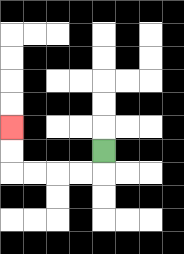{'start': '[4, 6]', 'end': '[0, 5]', 'path_directions': 'D,L,L,L,L,U,U', 'path_coordinates': '[[4, 6], [4, 7], [3, 7], [2, 7], [1, 7], [0, 7], [0, 6], [0, 5]]'}